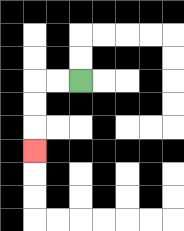{'start': '[3, 3]', 'end': '[1, 6]', 'path_directions': 'L,L,D,D,D', 'path_coordinates': '[[3, 3], [2, 3], [1, 3], [1, 4], [1, 5], [1, 6]]'}